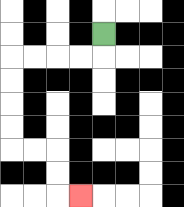{'start': '[4, 1]', 'end': '[3, 8]', 'path_directions': 'D,L,L,L,L,D,D,D,D,R,R,D,D,R', 'path_coordinates': '[[4, 1], [4, 2], [3, 2], [2, 2], [1, 2], [0, 2], [0, 3], [0, 4], [0, 5], [0, 6], [1, 6], [2, 6], [2, 7], [2, 8], [3, 8]]'}